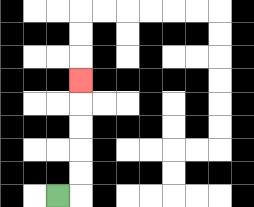{'start': '[2, 8]', 'end': '[3, 3]', 'path_directions': 'R,U,U,U,U,U', 'path_coordinates': '[[2, 8], [3, 8], [3, 7], [3, 6], [3, 5], [3, 4], [3, 3]]'}